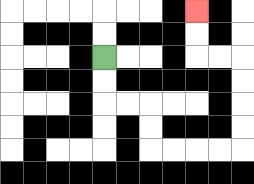{'start': '[4, 2]', 'end': '[8, 0]', 'path_directions': 'D,D,R,R,D,D,R,R,R,R,U,U,U,U,L,L,U,U', 'path_coordinates': '[[4, 2], [4, 3], [4, 4], [5, 4], [6, 4], [6, 5], [6, 6], [7, 6], [8, 6], [9, 6], [10, 6], [10, 5], [10, 4], [10, 3], [10, 2], [9, 2], [8, 2], [8, 1], [8, 0]]'}